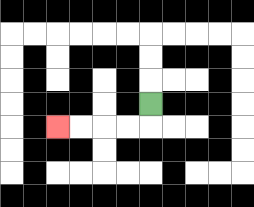{'start': '[6, 4]', 'end': '[2, 5]', 'path_directions': 'D,L,L,L,L', 'path_coordinates': '[[6, 4], [6, 5], [5, 5], [4, 5], [3, 5], [2, 5]]'}